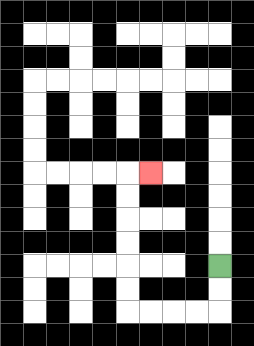{'start': '[9, 11]', 'end': '[6, 7]', 'path_directions': 'D,D,L,L,L,L,U,U,U,U,U,U,R', 'path_coordinates': '[[9, 11], [9, 12], [9, 13], [8, 13], [7, 13], [6, 13], [5, 13], [5, 12], [5, 11], [5, 10], [5, 9], [5, 8], [5, 7], [6, 7]]'}